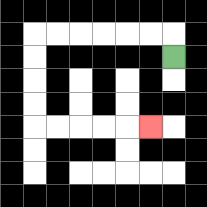{'start': '[7, 2]', 'end': '[6, 5]', 'path_directions': 'U,L,L,L,L,L,L,D,D,D,D,R,R,R,R,R', 'path_coordinates': '[[7, 2], [7, 1], [6, 1], [5, 1], [4, 1], [3, 1], [2, 1], [1, 1], [1, 2], [1, 3], [1, 4], [1, 5], [2, 5], [3, 5], [4, 5], [5, 5], [6, 5]]'}